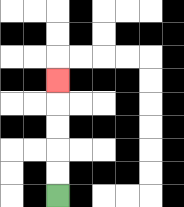{'start': '[2, 8]', 'end': '[2, 3]', 'path_directions': 'U,U,U,U,U', 'path_coordinates': '[[2, 8], [2, 7], [2, 6], [2, 5], [2, 4], [2, 3]]'}